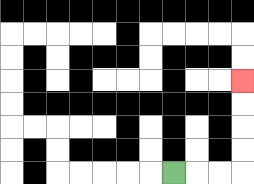{'start': '[7, 7]', 'end': '[10, 3]', 'path_directions': 'R,R,R,U,U,U,U', 'path_coordinates': '[[7, 7], [8, 7], [9, 7], [10, 7], [10, 6], [10, 5], [10, 4], [10, 3]]'}